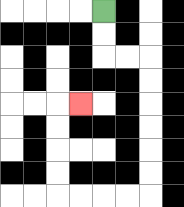{'start': '[4, 0]', 'end': '[3, 4]', 'path_directions': 'D,D,R,R,D,D,D,D,D,D,L,L,L,L,U,U,U,U,R', 'path_coordinates': '[[4, 0], [4, 1], [4, 2], [5, 2], [6, 2], [6, 3], [6, 4], [6, 5], [6, 6], [6, 7], [6, 8], [5, 8], [4, 8], [3, 8], [2, 8], [2, 7], [2, 6], [2, 5], [2, 4], [3, 4]]'}